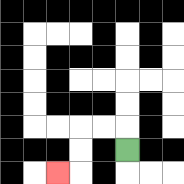{'start': '[5, 6]', 'end': '[2, 7]', 'path_directions': 'U,L,L,D,D,L', 'path_coordinates': '[[5, 6], [5, 5], [4, 5], [3, 5], [3, 6], [3, 7], [2, 7]]'}